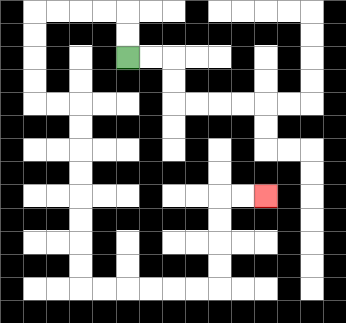{'start': '[5, 2]', 'end': '[11, 8]', 'path_directions': 'U,U,L,L,L,L,D,D,D,D,R,R,D,D,D,D,D,D,D,D,R,R,R,R,R,R,U,U,U,U,R,R', 'path_coordinates': '[[5, 2], [5, 1], [5, 0], [4, 0], [3, 0], [2, 0], [1, 0], [1, 1], [1, 2], [1, 3], [1, 4], [2, 4], [3, 4], [3, 5], [3, 6], [3, 7], [3, 8], [3, 9], [3, 10], [3, 11], [3, 12], [4, 12], [5, 12], [6, 12], [7, 12], [8, 12], [9, 12], [9, 11], [9, 10], [9, 9], [9, 8], [10, 8], [11, 8]]'}